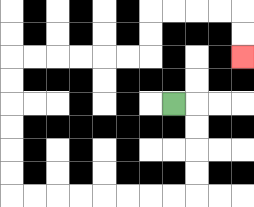{'start': '[7, 4]', 'end': '[10, 2]', 'path_directions': 'R,D,D,D,D,L,L,L,L,L,L,L,L,U,U,U,U,U,U,R,R,R,R,R,R,U,U,R,R,R,R,D,D', 'path_coordinates': '[[7, 4], [8, 4], [8, 5], [8, 6], [8, 7], [8, 8], [7, 8], [6, 8], [5, 8], [4, 8], [3, 8], [2, 8], [1, 8], [0, 8], [0, 7], [0, 6], [0, 5], [0, 4], [0, 3], [0, 2], [1, 2], [2, 2], [3, 2], [4, 2], [5, 2], [6, 2], [6, 1], [6, 0], [7, 0], [8, 0], [9, 0], [10, 0], [10, 1], [10, 2]]'}